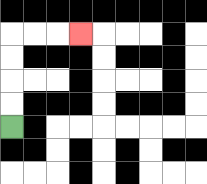{'start': '[0, 5]', 'end': '[3, 1]', 'path_directions': 'U,U,U,U,R,R,R', 'path_coordinates': '[[0, 5], [0, 4], [0, 3], [0, 2], [0, 1], [1, 1], [2, 1], [3, 1]]'}